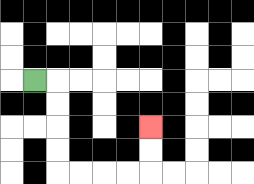{'start': '[1, 3]', 'end': '[6, 5]', 'path_directions': 'R,D,D,D,D,R,R,R,R,U,U', 'path_coordinates': '[[1, 3], [2, 3], [2, 4], [2, 5], [2, 6], [2, 7], [3, 7], [4, 7], [5, 7], [6, 7], [6, 6], [6, 5]]'}